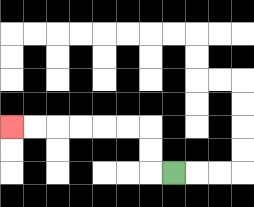{'start': '[7, 7]', 'end': '[0, 5]', 'path_directions': 'L,U,U,L,L,L,L,L,L', 'path_coordinates': '[[7, 7], [6, 7], [6, 6], [6, 5], [5, 5], [4, 5], [3, 5], [2, 5], [1, 5], [0, 5]]'}